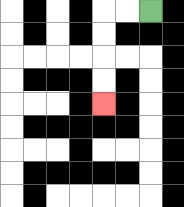{'start': '[6, 0]', 'end': '[4, 4]', 'path_directions': 'L,L,D,D,D,D', 'path_coordinates': '[[6, 0], [5, 0], [4, 0], [4, 1], [4, 2], [4, 3], [4, 4]]'}